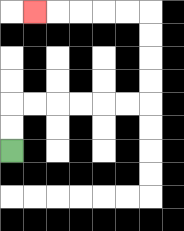{'start': '[0, 6]', 'end': '[1, 0]', 'path_directions': 'U,U,R,R,R,R,R,R,U,U,U,U,L,L,L,L,L', 'path_coordinates': '[[0, 6], [0, 5], [0, 4], [1, 4], [2, 4], [3, 4], [4, 4], [5, 4], [6, 4], [6, 3], [6, 2], [6, 1], [6, 0], [5, 0], [4, 0], [3, 0], [2, 0], [1, 0]]'}